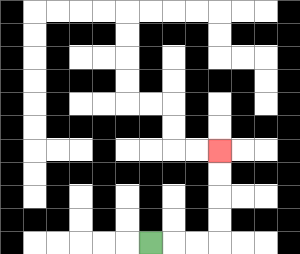{'start': '[6, 10]', 'end': '[9, 6]', 'path_directions': 'R,R,R,U,U,U,U', 'path_coordinates': '[[6, 10], [7, 10], [8, 10], [9, 10], [9, 9], [9, 8], [9, 7], [9, 6]]'}